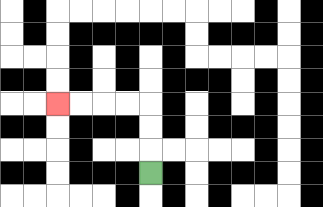{'start': '[6, 7]', 'end': '[2, 4]', 'path_directions': 'U,U,U,L,L,L,L', 'path_coordinates': '[[6, 7], [6, 6], [6, 5], [6, 4], [5, 4], [4, 4], [3, 4], [2, 4]]'}